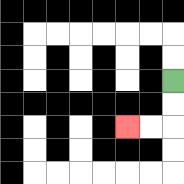{'start': '[7, 3]', 'end': '[5, 5]', 'path_directions': 'D,D,L,L', 'path_coordinates': '[[7, 3], [7, 4], [7, 5], [6, 5], [5, 5]]'}